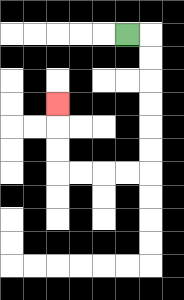{'start': '[5, 1]', 'end': '[2, 4]', 'path_directions': 'R,D,D,D,D,D,D,L,L,L,L,U,U,U', 'path_coordinates': '[[5, 1], [6, 1], [6, 2], [6, 3], [6, 4], [6, 5], [6, 6], [6, 7], [5, 7], [4, 7], [3, 7], [2, 7], [2, 6], [2, 5], [2, 4]]'}